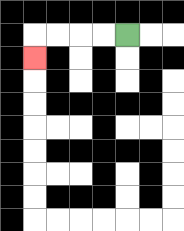{'start': '[5, 1]', 'end': '[1, 2]', 'path_directions': 'L,L,L,L,D', 'path_coordinates': '[[5, 1], [4, 1], [3, 1], [2, 1], [1, 1], [1, 2]]'}